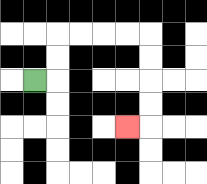{'start': '[1, 3]', 'end': '[5, 5]', 'path_directions': 'R,U,U,R,R,R,R,D,D,D,D,L', 'path_coordinates': '[[1, 3], [2, 3], [2, 2], [2, 1], [3, 1], [4, 1], [5, 1], [6, 1], [6, 2], [6, 3], [6, 4], [6, 5], [5, 5]]'}